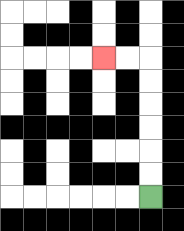{'start': '[6, 8]', 'end': '[4, 2]', 'path_directions': 'U,U,U,U,U,U,L,L', 'path_coordinates': '[[6, 8], [6, 7], [6, 6], [6, 5], [6, 4], [6, 3], [6, 2], [5, 2], [4, 2]]'}